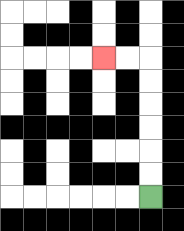{'start': '[6, 8]', 'end': '[4, 2]', 'path_directions': 'U,U,U,U,U,U,L,L', 'path_coordinates': '[[6, 8], [6, 7], [6, 6], [6, 5], [6, 4], [6, 3], [6, 2], [5, 2], [4, 2]]'}